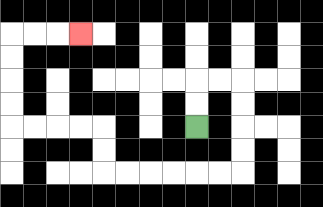{'start': '[8, 5]', 'end': '[3, 1]', 'path_directions': 'U,U,R,R,D,D,D,D,L,L,L,L,L,L,U,U,L,L,L,L,U,U,U,U,R,R,R', 'path_coordinates': '[[8, 5], [8, 4], [8, 3], [9, 3], [10, 3], [10, 4], [10, 5], [10, 6], [10, 7], [9, 7], [8, 7], [7, 7], [6, 7], [5, 7], [4, 7], [4, 6], [4, 5], [3, 5], [2, 5], [1, 5], [0, 5], [0, 4], [0, 3], [0, 2], [0, 1], [1, 1], [2, 1], [3, 1]]'}